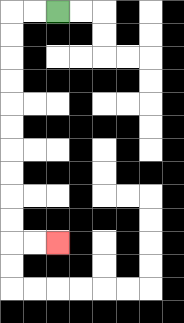{'start': '[2, 0]', 'end': '[2, 10]', 'path_directions': 'L,L,D,D,D,D,D,D,D,D,D,D,R,R', 'path_coordinates': '[[2, 0], [1, 0], [0, 0], [0, 1], [0, 2], [0, 3], [0, 4], [0, 5], [0, 6], [0, 7], [0, 8], [0, 9], [0, 10], [1, 10], [2, 10]]'}